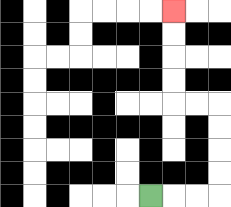{'start': '[6, 8]', 'end': '[7, 0]', 'path_directions': 'R,R,R,U,U,U,U,L,L,U,U,U,U', 'path_coordinates': '[[6, 8], [7, 8], [8, 8], [9, 8], [9, 7], [9, 6], [9, 5], [9, 4], [8, 4], [7, 4], [7, 3], [7, 2], [7, 1], [7, 0]]'}